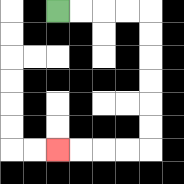{'start': '[2, 0]', 'end': '[2, 6]', 'path_directions': 'R,R,R,R,D,D,D,D,D,D,L,L,L,L', 'path_coordinates': '[[2, 0], [3, 0], [4, 0], [5, 0], [6, 0], [6, 1], [6, 2], [6, 3], [6, 4], [6, 5], [6, 6], [5, 6], [4, 6], [3, 6], [2, 6]]'}